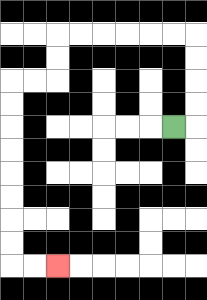{'start': '[7, 5]', 'end': '[2, 11]', 'path_directions': 'R,U,U,U,U,L,L,L,L,L,L,D,D,L,L,D,D,D,D,D,D,D,D,R,R', 'path_coordinates': '[[7, 5], [8, 5], [8, 4], [8, 3], [8, 2], [8, 1], [7, 1], [6, 1], [5, 1], [4, 1], [3, 1], [2, 1], [2, 2], [2, 3], [1, 3], [0, 3], [0, 4], [0, 5], [0, 6], [0, 7], [0, 8], [0, 9], [0, 10], [0, 11], [1, 11], [2, 11]]'}